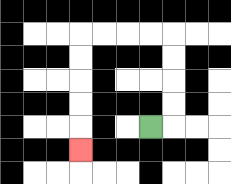{'start': '[6, 5]', 'end': '[3, 6]', 'path_directions': 'R,U,U,U,U,L,L,L,L,D,D,D,D,D', 'path_coordinates': '[[6, 5], [7, 5], [7, 4], [7, 3], [7, 2], [7, 1], [6, 1], [5, 1], [4, 1], [3, 1], [3, 2], [3, 3], [3, 4], [3, 5], [3, 6]]'}